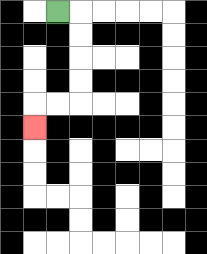{'start': '[2, 0]', 'end': '[1, 5]', 'path_directions': 'R,D,D,D,D,L,L,D', 'path_coordinates': '[[2, 0], [3, 0], [3, 1], [3, 2], [3, 3], [3, 4], [2, 4], [1, 4], [1, 5]]'}